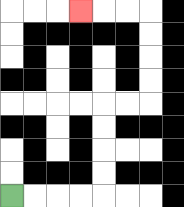{'start': '[0, 8]', 'end': '[3, 0]', 'path_directions': 'R,R,R,R,U,U,U,U,R,R,U,U,U,U,L,L,L', 'path_coordinates': '[[0, 8], [1, 8], [2, 8], [3, 8], [4, 8], [4, 7], [4, 6], [4, 5], [4, 4], [5, 4], [6, 4], [6, 3], [6, 2], [6, 1], [6, 0], [5, 0], [4, 0], [3, 0]]'}